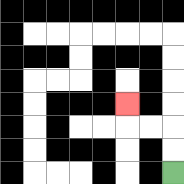{'start': '[7, 7]', 'end': '[5, 4]', 'path_directions': 'U,U,L,L,U', 'path_coordinates': '[[7, 7], [7, 6], [7, 5], [6, 5], [5, 5], [5, 4]]'}